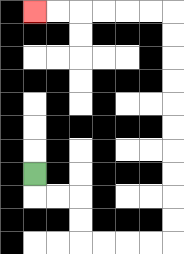{'start': '[1, 7]', 'end': '[1, 0]', 'path_directions': 'D,R,R,D,D,R,R,R,R,U,U,U,U,U,U,U,U,U,U,L,L,L,L,L,L', 'path_coordinates': '[[1, 7], [1, 8], [2, 8], [3, 8], [3, 9], [3, 10], [4, 10], [5, 10], [6, 10], [7, 10], [7, 9], [7, 8], [7, 7], [7, 6], [7, 5], [7, 4], [7, 3], [7, 2], [7, 1], [7, 0], [6, 0], [5, 0], [4, 0], [3, 0], [2, 0], [1, 0]]'}